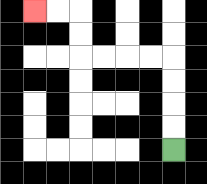{'start': '[7, 6]', 'end': '[1, 0]', 'path_directions': 'U,U,U,U,L,L,L,L,U,U,L,L', 'path_coordinates': '[[7, 6], [7, 5], [7, 4], [7, 3], [7, 2], [6, 2], [5, 2], [4, 2], [3, 2], [3, 1], [3, 0], [2, 0], [1, 0]]'}